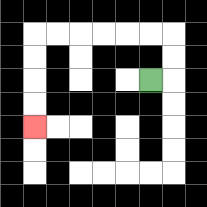{'start': '[6, 3]', 'end': '[1, 5]', 'path_directions': 'R,U,U,L,L,L,L,L,L,D,D,D,D', 'path_coordinates': '[[6, 3], [7, 3], [7, 2], [7, 1], [6, 1], [5, 1], [4, 1], [3, 1], [2, 1], [1, 1], [1, 2], [1, 3], [1, 4], [1, 5]]'}